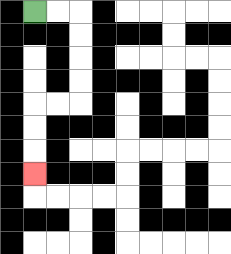{'start': '[1, 0]', 'end': '[1, 7]', 'path_directions': 'R,R,D,D,D,D,L,L,D,D,D', 'path_coordinates': '[[1, 0], [2, 0], [3, 0], [3, 1], [3, 2], [3, 3], [3, 4], [2, 4], [1, 4], [1, 5], [1, 6], [1, 7]]'}